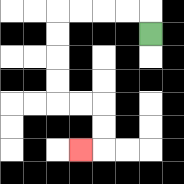{'start': '[6, 1]', 'end': '[3, 6]', 'path_directions': 'U,L,L,L,L,D,D,D,D,R,R,D,D,L', 'path_coordinates': '[[6, 1], [6, 0], [5, 0], [4, 0], [3, 0], [2, 0], [2, 1], [2, 2], [2, 3], [2, 4], [3, 4], [4, 4], [4, 5], [4, 6], [3, 6]]'}